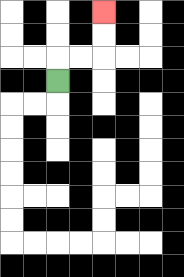{'start': '[2, 3]', 'end': '[4, 0]', 'path_directions': 'U,R,R,U,U', 'path_coordinates': '[[2, 3], [2, 2], [3, 2], [4, 2], [4, 1], [4, 0]]'}